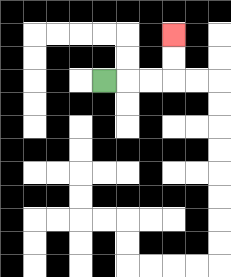{'start': '[4, 3]', 'end': '[7, 1]', 'path_directions': 'R,R,R,U,U', 'path_coordinates': '[[4, 3], [5, 3], [6, 3], [7, 3], [7, 2], [7, 1]]'}